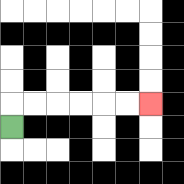{'start': '[0, 5]', 'end': '[6, 4]', 'path_directions': 'U,R,R,R,R,R,R', 'path_coordinates': '[[0, 5], [0, 4], [1, 4], [2, 4], [3, 4], [4, 4], [5, 4], [6, 4]]'}